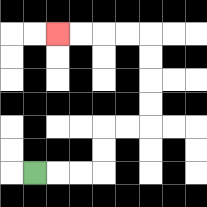{'start': '[1, 7]', 'end': '[2, 1]', 'path_directions': 'R,R,R,U,U,R,R,U,U,U,U,L,L,L,L', 'path_coordinates': '[[1, 7], [2, 7], [3, 7], [4, 7], [4, 6], [4, 5], [5, 5], [6, 5], [6, 4], [6, 3], [6, 2], [6, 1], [5, 1], [4, 1], [3, 1], [2, 1]]'}